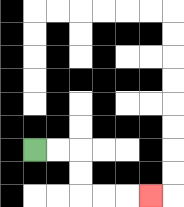{'start': '[1, 6]', 'end': '[6, 8]', 'path_directions': 'R,R,D,D,R,R,R', 'path_coordinates': '[[1, 6], [2, 6], [3, 6], [3, 7], [3, 8], [4, 8], [5, 8], [6, 8]]'}